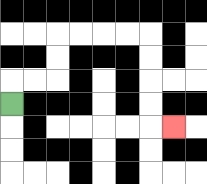{'start': '[0, 4]', 'end': '[7, 5]', 'path_directions': 'U,R,R,U,U,R,R,R,R,D,D,D,D,R', 'path_coordinates': '[[0, 4], [0, 3], [1, 3], [2, 3], [2, 2], [2, 1], [3, 1], [4, 1], [5, 1], [6, 1], [6, 2], [6, 3], [6, 4], [6, 5], [7, 5]]'}